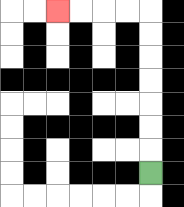{'start': '[6, 7]', 'end': '[2, 0]', 'path_directions': 'U,U,U,U,U,U,U,L,L,L,L', 'path_coordinates': '[[6, 7], [6, 6], [6, 5], [6, 4], [6, 3], [6, 2], [6, 1], [6, 0], [5, 0], [4, 0], [3, 0], [2, 0]]'}